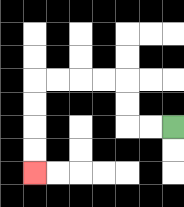{'start': '[7, 5]', 'end': '[1, 7]', 'path_directions': 'L,L,U,U,L,L,L,L,D,D,D,D', 'path_coordinates': '[[7, 5], [6, 5], [5, 5], [5, 4], [5, 3], [4, 3], [3, 3], [2, 3], [1, 3], [1, 4], [1, 5], [1, 6], [1, 7]]'}